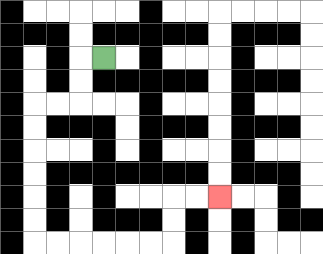{'start': '[4, 2]', 'end': '[9, 8]', 'path_directions': 'L,D,D,L,L,D,D,D,D,D,D,R,R,R,R,R,R,U,U,R,R', 'path_coordinates': '[[4, 2], [3, 2], [3, 3], [3, 4], [2, 4], [1, 4], [1, 5], [1, 6], [1, 7], [1, 8], [1, 9], [1, 10], [2, 10], [3, 10], [4, 10], [5, 10], [6, 10], [7, 10], [7, 9], [7, 8], [8, 8], [9, 8]]'}